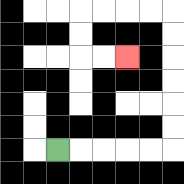{'start': '[2, 6]', 'end': '[5, 2]', 'path_directions': 'R,R,R,R,R,U,U,U,U,U,U,L,L,L,L,D,D,R,R', 'path_coordinates': '[[2, 6], [3, 6], [4, 6], [5, 6], [6, 6], [7, 6], [7, 5], [7, 4], [7, 3], [7, 2], [7, 1], [7, 0], [6, 0], [5, 0], [4, 0], [3, 0], [3, 1], [3, 2], [4, 2], [5, 2]]'}